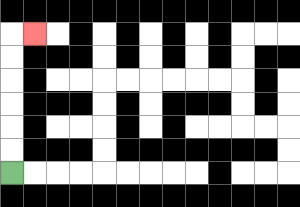{'start': '[0, 7]', 'end': '[1, 1]', 'path_directions': 'U,U,U,U,U,U,R', 'path_coordinates': '[[0, 7], [0, 6], [0, 5], [0, 4], [0, 3], [0, 2], [0, 1], [1, 1]]'}